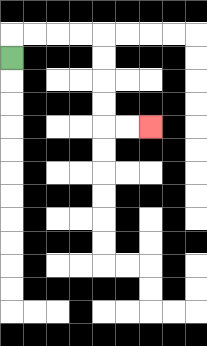{'start': '[0, 2]', 'end': '[6, 5]', 'path_directions': 'U,R,R,R,R,D,D,D,D,R,R', 'path_coordinates': '[[0, 2], [0, 1], [1, 1], [2, 1], [3, 1], [4, 1], [4, 2], [4, 3], [4, 4], [4, 5], [5, 5], [6, 5]]'}